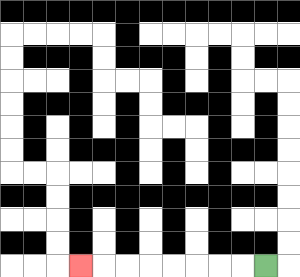{'start': '[11, 11]', 'end': '[3, 11]', 'path_directions': 'L,L,L,L,L,L,L,L', 'path_coordinates': '[[11, 11], [10, 11], [9, 11], [8, 11], [7, 11], [6, 11], [5, 11], [4, 11], [3, 11]]'}